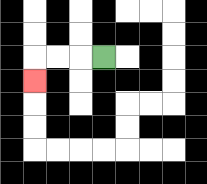{'start': '[4, 2]', 'end': '[1, 3]', 'path_directions': 'L,L,L,D', 'path_coordinates': '[[4, 2], [3, 2], [2, 2], [1, 2], [1, 3]]'}